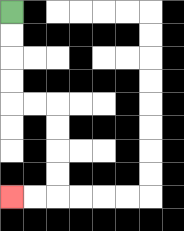{'start': '[0, 0]', 'end': '[0, 8]', 'path_directions': 'D,D,D,D,R,R,D,D,D,D,L,L', 'path_coordinates': '[[0, 0], [0, 1], [0, 2], [0, 3], [0, 4], [1, 4], [2, 4], [2, 5], [2, 6], [2, 7], [2, 8], [1, 8], [0, 8]]'}